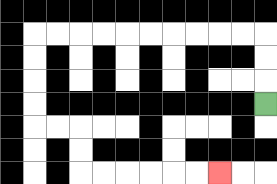{'start': '[11, 4]', 'end': '[9, 7]', 'path_directions': 'U,U,U,L,L,L,L,L,L,L,L,L,L,D,D,D,D,R,R,D,D,R,R,R,R,R,R', 'path_coordinates': '[[11, 4], [11, 3], [11, 2], [11, 1], [10, 1], [9, 1], [8, 1], [7, 1], [6, 1], [5, 1], [4, 1], [3, 1], [2, 1], [1, 1], [1, 2], [1, 3], [1, 4], [1, 5], [2, 5], [3, 5], [3, 6], [3, 7], [4, 7], [5, 7], [6, 7], [7, 7], [8, 7], [9, 7]]'}